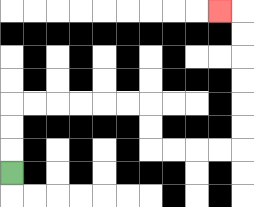{'start': '[0, 7]', 'end': '[9, 0]', 'path_directions': 'U,U,U,R,R,R,R,R,R,D,D,R,R,R,R,U,U,U,U,U,U,L', 'path_coordinates': '[[0, 7], [0, 6], [0, 5], [0, 4], [1, 4], [2, 4], [3, 4], [4, 4], [5, 4], [6, 4], [6, 5], [6, 6], [7, 6], [8, 6], [9, 6], [10, 6], [10, 5], [10, 4], [10, 3], [10, 2], [10, 1], [10, 0], [9, 0]]'}